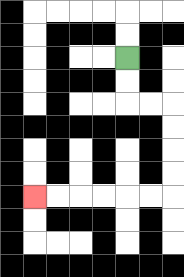{'start': '[5, 2]', 'end': '[1, 8]', 'path_directions': 'D,D,R,R,D,D,D,D,L,L,L,L,L,L', 'path_coordinates': '[[5, 2], [5, 3], [5, 4], [6, 4], [7, 4], [7, 5], [7, 6], [7, 7], [7, 8], [6, 8], [5, 8], [4, 8], [3, 8], [2, 8], [1, 8]]'}